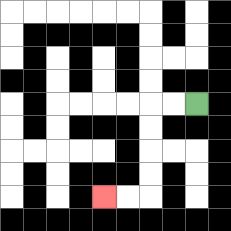{'start': '[8, 4]', 'end': '[4, 8]', 'path_directions': 'L,L,D,D,D,D,L,L', 'path_coordinates': '[[8, 4], [7, 4], [6, 4], [6, 5], [6, 6], [6, 7], [6, 8], [5, 8], [4, 8]]'}